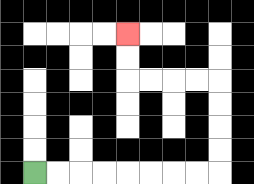{'start': '[1, 7]', 'end': '[5, 1]', 'path_directions': 'R,R,R,R,R,R,R,R,U,U,U,U,L,L,L,L,U,U', 'path_coordinates': '[[1, 7], [2, 7], [3, 7], [4, 7], [5, 7], [6, 7], [7, 7], [8, 7], [9, 7], [9, 6], [9, 5], [9, 4], [9, 3], [8, 3], [7, 3], [6, 3], [5, 3], [5, 2], [5, 1]]'}